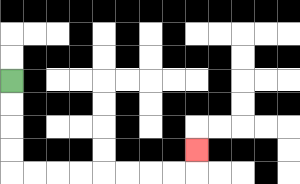{'start': '[0, 3]', 'end': '[8, 6]', 'path_directions': 'D,D,D,D,R,R,R,R,R,R,R,R,U', 'path_coordinates': '[[0, 3], [0, 4], [0, 5], [0, 6], [0, 7], [1, 7], [2, 7], [3, 7], [4, 7], [5, 7], [6, 7], [7, 7], [8, 7], [8, 6]]'}